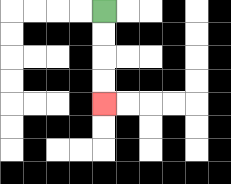{'start': '[4, 0]', 'end': '[4, 4]', 'path_directions': 'D,D,D,D', 'path_coordinates': '[[4, 0], [4, 1], [4, 2], [4, 3], [4, 4]]'}